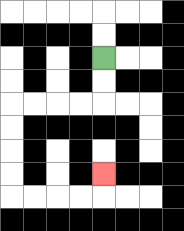{'start': '[4, 2]', 'end': '[4, 7]', 'path_directions': 'D,D,L,L,L,L,D,D,D,D,R,R,R,R,U', 'path_coordinates': '[[4, 2], [4, 3], [4, 4], [3, 4], [2, 4], [1, 4], [0, 4], [0, 5], [0, 6], [0, 7], [0, 8], [1, 8], [2, 8], [3, 8], [4, 8], [4, 7]]'}